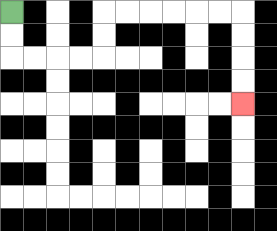{'start': '[0, 0]', 'end': '[10, 4]', 'path_directions': 'D,D,R,R,R,R,U,U,R,R,R,R,R,R,D,D,D,D', 'path_coordinates': '[[0, 0], [0, 1], [0, 2], [1, 2], [2, 2], [3, 2], [4, 2], [4, 1], [4, 0], [5, 0], [6, 0], [7, 0], [8, 0], [9, 0], [10, 0], [10, 1], [10, 2], [10, 3], [10, 4]]'}